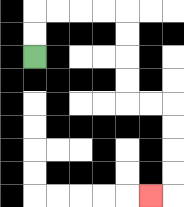{'start': '[1, 2]', 'end': '[6, 8]', 'path_directions': 'U,U,R,R,R,R,D,D,D,D,R,R,D,D,D,D,L', 'path_coordinates': '[[1, 2], [1, 1], [1, 0], [2, 0], [3, 0], [4, 0], [5, 0], [5, 1], [5, 2], [5, 3], [5, 4], [6, 4], [7, 4], [7, 5], [7, 6], [7, 7], [7, 8], [6, 8]]'}